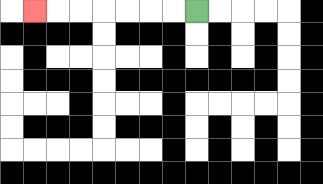{'start': '[8, 0]', 'end': '[1, 0]', 'path_directions': 'L,L,L,L,L,L,L', 'path_coordinates': '[[8, 0], [7, 0], [6, 0], [5, 0], [4, 0], [3, 0], [2, 0], [1, 0]]'}